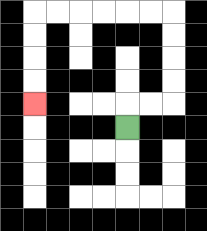{'start': '[5, 5]', 'end': '[1, 4]', 'path_directions': 'U,R,R,U,U,U,U,L,L,L,L,L,L,D,D,D,D', 'path_coordinates': '[[5, 5], [5, 4], [6, 4], [7, 4], [7, 3], [7, 2], [7, 1], [7, 0], [6, 0], [5, 0], [4, 0], [3, 0], [2, 0], [1, 0], [1, 1], [1, 2], [1, 3], [1, 4]]'}